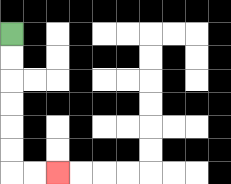{'start': '[0, 1]', 'end': '[2, 7]', 'path_directions': 'D,D,D,D,D,D,R,R', 'path_coordinates': '[[0, 1], [0, 2], [0, 3], [0, 4], [0, 5], [0, 6], [0, 7], [1, 7], [2, 7]]'}